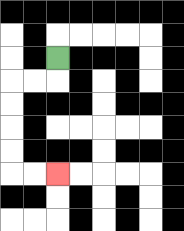{'start': '[2, 2]', 'end': '[2, 7]', 'path_directions': 'D,L,L,D,D,D,D,R,R', 'path_coordinates': '[[2, 2], [2, 3], [1, 3], [0, 3], [0, 4], [0, 5], [0, 6], [0, 7], [1, 7], [2, 7]]'}